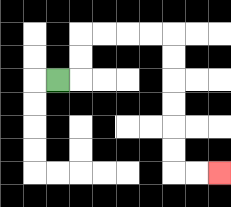{'start': '[2, 3]', 'end': '[9, 7]', 'path_directions': 'R,U,U,R,R,R,R,D,D,D,D,D,D,R,R', 'path_coordinates': '[[2, 3], [3, 3], [3, 2], [3, 1], [4, 1], [5, 1], [6, 1], [7, 1], [7, 2], [7, 3], [7, 4], [7, 5], [7, 6], [7, 7], [8, 7], [9, 7]]'}